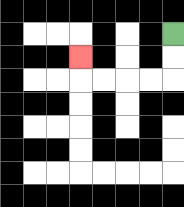{'start': '[7, 1]', 'end': '[3, 2]', 'path_directions': 'D,D,L,L,L,L,U', 'path_coordinates': '[[7, 1], [7, 2], [7, 3], [6, 3], [5, 3], [4, 3], [3, 3], [3, 2]]'}